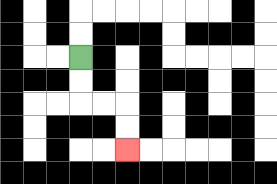{'start': '[3, 2]', 'end': '[5, 6]', 'path_directions': 'D,D,R,R,D,D', 'path_coordinates': '[[3, 2], [3, 3], [3, 4], [4, 4], [5, 4], [5, 5], [5, 6]]'}